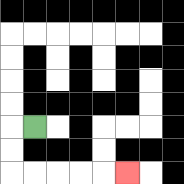{'start': '[1, 5]', 'end': '[5, 7]', 'path_directions': 'L,D,D,R,R,R,R,R', 'path_coordinates': '[[1, 5], [0, 5], [0, 6], [0, 7], [1, 7], [2, 7], [3, 7], [4, 7], [5, 7]]'}